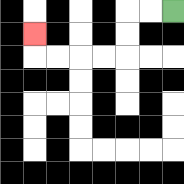{'start': '[7, 0]', 'end': '[1, 1]', 'path_directions': 'L,L,D,D,L,L,L,L,U', 'path_coordinates': '[[7, 0], [6, 0], [5, 0], [5, 1], [5, 2], [4, 2], [3, 2], [2, 2], [1, 2], [1, 1]]'}